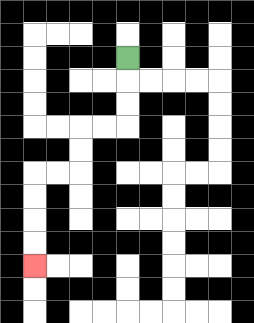{'start': '[5, 2]', 'end': '[1, 11]', 'path_directions': 'D,D,D,L,L,D,D,L,L,D,D,D,D', 'path_coordinates': '[[5, 2], [5, 3], [5, 4], [5, 5], [4, 5], [3, 5], [3, 6], [3, 7], [2, 7], [1, 7], [1, 8], [1, 9], [1, 10], [1, 11]]'}